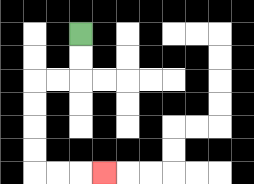{'start': '[3, 1]', 'end': '[4, 7]', 'path_directions': 'D,D,L,L,D,D,D,D,R,R,R', 'path_coordinates': '[[3, 1], [3, 2], [3, 3], [2, 3], [1, 3], [1, 4], [1, 5], [1, 6], [1, 7], [2, 7], [3, 7], [4, 7]]'}